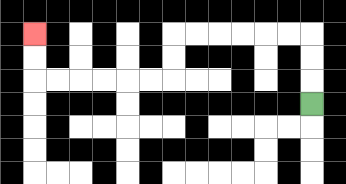{'start': '[13, 4]', 'end': '[1, 1]', 'path_directions': 'U,U,U,L,L,L,L,L,L,D,D,L,L,L,L,L,L,U,U', 'path_coordinates': '[[13, 4], [13, 3], [13, 2], [13, 1], [12, 1], [11, 1], [10, 1], [9, 1], [8, 1], [7, 1], [7, 2], [7, 3], [6, 3], [5, 3], [4, 3], [3, 3], [2, 3], [1, 3], [1, 2], [1, 1]]'}